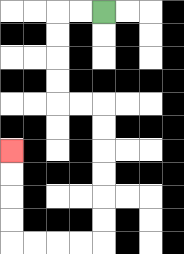{'start': '[4, 0]', 'end': '[0, 6]', 'path_directions': 'L,L,D,D,D,D,R,R,D,D,D,D,D,D,L,L,L,L,U,U,U,U', 'path_coordinates': '[[4, 0], [3, 0], [2, 0], [2, 1], [2, 2], [2, 3], [2, 4], [3, 4], [4, 4], [4, 5], [4, 6], [4, 7], [4, 8], [4, 9], [4, 10], [3, 10], [2, 10], [1, 10], [0, 10], [0, 9], [0, 8], [0, 7], [0, 6]]'}